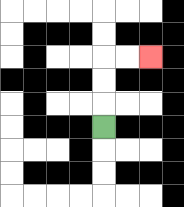{'start': '[4, 5]', 'end': '[6, 2]', 'path_directions': 'U,U,U,R,R', 'path_coordinates': '[[4, 5], [4, 4], [4, 3], [4, 2], [5, 2], [6, 2]]'}